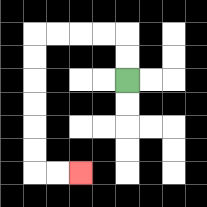{'start': '[5, 3]', 'end': '[3, 7]', 'path_directions': 'U,U,L,L,L,L,D,D,D,D,D,D,R,R', 'path_coordinates': '[[5, 3], [5, 2], [5, 1], [4, 1], [3, 1], [2, 1], [1, 1], [1, 2], [1, 3], [1, 4], [1, 5], [1, 6], [1, 7], [2, 7], [3, 7]]'}